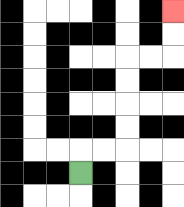{'start': '[3, 7]', 'end': '[7, 0]', 'path_directions': 'U,R,R,U,U,U,U,R,R,U,U', 'path_coordinates': '[[3, 7], [3, 6], [4, 6], [5, 6], [5, 5], [5, 4], [5, 3], [5, 2], [6, 2], [7, 2], [7, 1], [7, 0]]'}